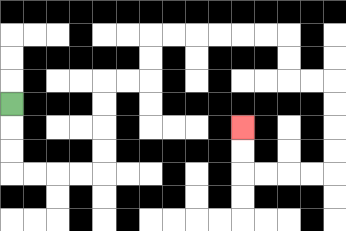{'start': '[0, 4]', 'end': '[10, 5]', 'path_directions': 'D,D,D,R,R,R,R,U,U,U,U,R,R,U,U,R,R,R,R,R,R,D,D,R,R,D,D,D,D,L,L,L,L,U,U', 'path_coordinates': '[[0, 4], [0, 5], [0, 6], [0, 7], [1, 7], [2, 7], [3, 7], [4, 7], [4, 6], [4, 5], [4, 4], [4, 3], [5, 3], [6, 3], [6, 2], [6, 1], [7, 1], [8, 1], [9, 1], [10, 1], [11, 1], [12, 1], [12, 2], [12, 3], [13, 3], [14, 3], [14, 4], [14, 5], [14, 6], [14, 7], [13, 7], [12, 7], [11, 7], [10, 7], [10, 6], [10, 5]]'}